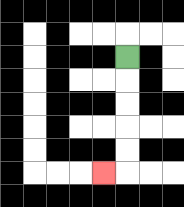{'start': '[5, 2]', 'end': '[4, 7]', 'path_directions': 'D,D,D,D,D,L', 'path_coordinates': '[[5, 2], [5, 3], [5, 4], [5, 5], [5, 6], [5, 7], [4, 7]]'}